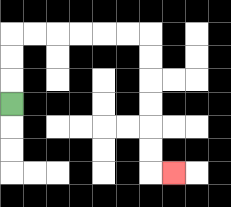{'start': '[0, 4]', 'end': '[7, 7]', 'path_directions': 'U,U,U,R,R,R,R,R,R,D,D,D,D,D,D,R', 'path_coordinates': '[[0, 4], [0, 3], [0, 2], [0, 1], [1, 1], [2, 1], [3, 1], [4, 1], [5, 1], [6, 1], [6, 2], [6, 3], [6, 4], [6, 5], [6, 6], [6, 7], [7, 7]]'}